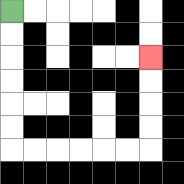{'start': '[0, 0]', 'end': '[6, 2]', 'path_directions': 'D,D,D,D,D,D,R,R,R,R,R,R,U,U,U,U', 'path_coordinates': '[[0, 0], [0, 1], [0, 2], [0, 3], [0, 4], [0, 5], [0, 6], [1, 6], [2, 6], [3, 6], [4, 6], [5, 6], [6, 6], [6, 5], [6, 4], [6, 3], [6, 2]]'}